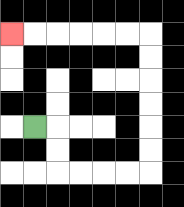{'start': '[1, 5]', 'end': '[0, 1]', 'path_directions': 'R,D,D,R,R,R,R,U,U,U,U,U,U,L,L,L,L,L,L', 'path_coordinates': '[[1, 5], [2, 5], [2, 6], [2, 7], [3, 7], [4, 7], [5, 7], [6, 7], [6, 6], [6, 5], [6, 4], [6, 3], [6, 2], [6, 1], [5, 1], [4, 1], [3, 1], [2, 1], [1, 1], [0, 1]]'}